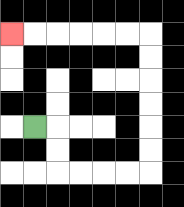{'start': '[1, 5]', 'end': '[0, 1]', 'path_directions': 'R,D,D,R,R,R,R,U,U,U,U,U,U,L,L,L,L,L,L', 'path_coordinates': '[[1, 5], [2, 5], [2, 6], [2, 7], [3, 7], [4, 7], [5, 7], [6, 7], [6, 6], [6, 5], [6, 4], [6, 3], [6, 2], [6, 1], [5, 1], [4, 1], [3, 1], [2, 1], [1, 1], [0, 1]]'}